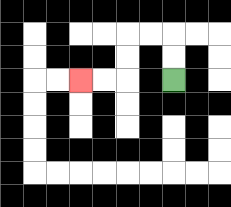{'start': '[7, 3]', 'end': '[3, 3]', 'path_directions': 'U,U,L,L,D,D,L,L', 'path_coordinates': '[[7, 3], [7, 2], [7, 1], [6, 1], [5, 1], [5, 2], [5, 3], [4, 3], [3, 3]]'}